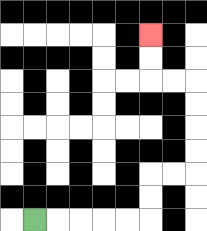{'start': '[1, 9]', 'end': '[6, 1]', 'path_directions': 'R,R,R,R,R,U,U,R,R,U,U,U,U,L,L,U,U', 'path_coordinates': '[[1, 9], [2, 9], [3, 9], [4, 9], [5, 9], [6, 9], [6, 8], [6, 7], [7, 7], [8, 7], [8, 6], [8, 5], [8, 4], [8, 3], [7, 3], [6, 3], [6, 2], [6, 1]]'}